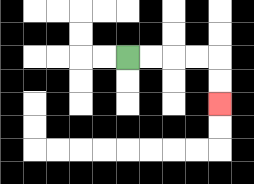{'start': '[5, 2]', 'end': '[9, 4]', 'path_directions': 'R,R,R,R,D,D', 'path_coordinates': '[[5, 2], [6, 2], [7, 2], [8, 2], [9, 2], [9, 3], [9, 4]]'}